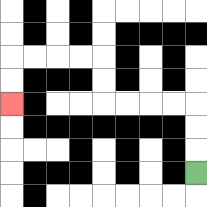{'start': '[8, 7]', 'end': '[0, 4]', 'path_directions': 'U,U,U,L,L,L,L,U,U,L,L,L,L,D,D', 'path_coordinates': '[[8, 7], [8, 6], [8, 5], [8, 4], [7, 4], [6, 4], [5, 4], [4, 4], [4, 3], [4, 2], [3, 2], [2, 2], [1, 2], [0, 2], [0, 3], [0, 4]]'}